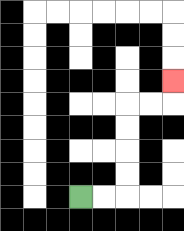{'start': '[3, 8]', 'end': '[7, 3]', 'path_directions': 'R,R,U,U,U,U,R,R,U', 'path_coordinates': '[[3, 8], [4, 8], [5, 8], [5, 7], [5, 6], [5, 5], [5, 4], [6, 4], [7, 4], [7, 3]]'}